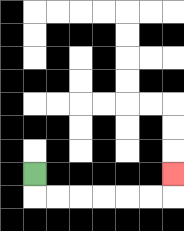{'start': '[1, 7]', 'end': '[7, 7]', 'path_directions': 'D,R,R,R,R,R,R,U', 'path_coordinates': '[[1, 7], [1, 8], [2, 8], [3, 8], [4, 8], [5, 8], [6, 8], [7, 8], [7, 7]]'}